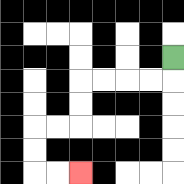{'start': '[7, 2]', 'end': '[3, 7]', 'path_directions': 'D,L,L,L,L,D,D,L,L,D,D,R,R', 'path_coordinates': '[[7, 2], [7, 3], [6, 3], [5, 3], [4, 3], [3, 3], [3, 4], [3, 5], [2, 5], [1, 5], [1, 6], [1, 7], [2, 7], [3, 7]]'}